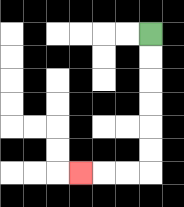{'start': '[6, 1]', 'end': '[3, 7]', 'path_directions': 'D,D,D,D,D,D,L,L,L', 'path_coordinates': '[[6, 1], [6, 2], [6, 3], [6, 4], [6, 5], [6, 6], [6, 7], [5, 7], [4, 7], [3, 7]]'}